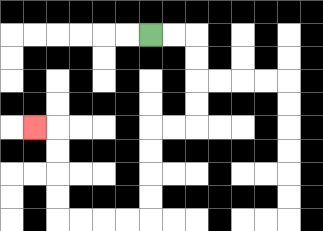{'start': '[6, 1]', 'end': '[1, 5]', 'path_directions': 'R,R,D,D,D,D,L,L,D,D,D,D,L,L,L,L,U,U,U,U,L', 'path_coordinates': '[[6, 1], [7, 1], [8, 1], [8, 2], [8, 3], [8, 4], [8, 5], [7, 5], [6, 5], [6, 6], [6, 7], [6, 8], [6, 9], [5, 9], [4, 9], [3, 9], [2, 9], [2, 8], [2, 7], [2, 6], [2, 5], [1, 5]]'}